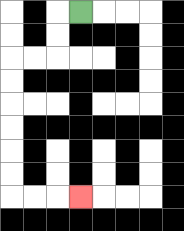{'start': '[3, 0]', 'end': '[3, 8]', 'path_directions': 'L,D,D,L,L,D,D,D,D,D,D,R,R,R', 'path_coordinates': '[[3, 0], [2, 0], [2, 1], [2, 2], [1, 2], [0, 2], [0, 3], [0, 4], [0, 5], [0, 6], [0, 7], [0, 8], [1, 8], [2, 8], [3, 8]]'}